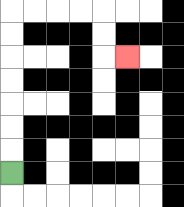{'start': '[0, 7]', 'end': '[5, 2]', 'path_directions': 'U,U,U,U,U,U,U,R,R,R,R,D,D,R', 'path_coordinates': '[[0, 7], [0, 6], [0, 5], [0, 4], [0, 3], [0, 2], [0, 1], [0, 0], [1, 0], [2, 0], [3, 0], [4, 0], [4, 1], [4, 2], [5, 2]]'}